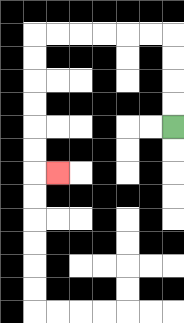{'start': '[7, 5]', 'end': '[2, 7]', 'path_directions': 'U,U,U,U,L,L,L,L,L,L,D,D,D,D,D,D,R', 'path_coordinates': '[[7, 5], [7, 4], [7, 3], [7, 2], [7, 1], [6, 1], [5, 1], [4, 1], [3, 1], [2, 1], [1, 1], [1, 2], [1, 3], [1, 4], [1, 5], [1, 6], [1, 7], [2, 7]]'}